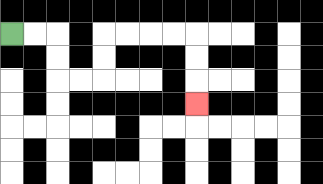{'start': '[0, 1]', 'end': '[8, 4]', 'path_directions': 'R,R,D,D,R,R,U,U,R,R,R,R,D,D,D', 'path_coordinates': '[[0, 1], [1, 1], [2, 1], [2, 2], [2, 3], [3, 3], [4, 3], [4, 2], [4, 1], [5, 1], [6, 1], [7, 1], [8, 1], [8, 2], [8, 3], [8, 4]]'}